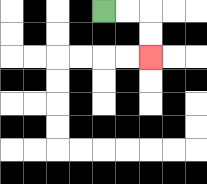{'start': '[4, 0]', 'end': '[6, 2]', 'path_directions': 'R,R,D,D', 'path_coordinates': '[[4, 0], [5, 0], [6, 0], [6, 1], [6, 2]]'}